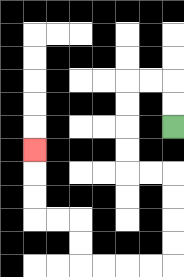{'start': '[7, 5]', 'end': '[1, 6]', 'path_directions': 'U,U,L,L,D,D,D,D,R,R,D,D,D,D,L,L,L,L,U,U,L,L,U,U,U', 'path_coordinates': '[[7, 5], [7, 4], [7, 3], [6, 3], [5, 3], [5, 4], [5, 5], [5, 6], [5, 7], [6, 7], [7, 7], [7, 8], [7, 9], [7, 10], [7, 11], [6, 11], [5, 11], [4, 11], [3, 11], [3, 10], [3, 9], [2, 9], [1, 9], [1, 8], [1, 7], [1, 6]]'}